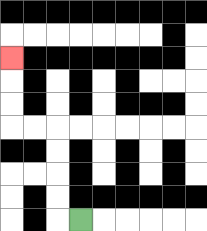{'start': '[3, 9]', 'end': '[0, 2]', 'path_directions': 'L,U,U,U,U,L,L,U,U,U', 'path_coordinates': '[[3, 9], [2, 9], [2, 8], [2, 7], [2, 6], [2, 5], [1, 5], [0, 5], [0, 4], [0, 3], [0, 2]]'}